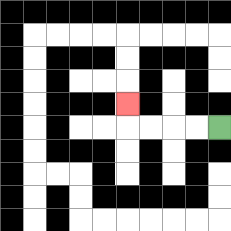{'start': '[9, 5]', 'end': '[5, 4]', 'path_directions': 'L,L,L,L,U', 'path_coordinates': '[[9, 5], [8, 5], [7, 5], [6, 5], [5, 5], [5, 4]]'}